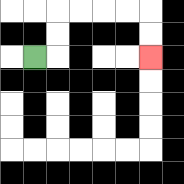{'start': '[1, 2]', 'end': '[6, 2]', 'path_directions': 'R,U,U,R,R,R,R,D,D', 'path_coordinates': '[[1, 2], [2, 2], [2, 1], [2, 0], [3, 0], [4, 0], [5, 0], [6, 0], [6, 1], [6, 2]]'}